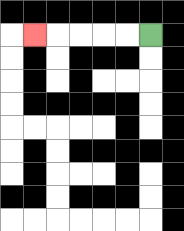{'start': '[6, 1]', 'end': '[1, 1]', 'path_directions': 'L,L,L,L,L', 'path_coordinates': '[[6, 1], [5, 1], [4, 1], [3, 1], [2, 1], [1, 1]]'}